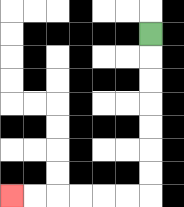{'start': '[6, 1]', 'end': '[0, 8]', 'path_directions': 'D,D,D,D,D,D,D,L,L,L,L,L,L', 'path_coordinates': '[[6, 1], [6, 2], [6, 3], [6, 4], [6, 5], [6, 6], [6, 7], [6, 8], [5, 8], [4, 8], [3, 8], [2, 8], [1, 8], [0, 8]]'}